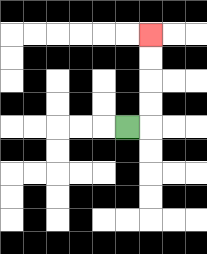{'start': '[5, 5]', 'end': '[6, 1]', 'path_directions': 'R,U,U,U,U', 'path_coordinates': '[[5, 5], [6, 5], [6, 4], [6, 3], [6, 2], [6, 1]]'}